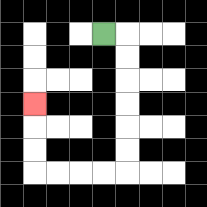{'start': '[4, 1]', 'end': '[1, 4]', 'path_directions': 'R,D,D,D,D,D,D,L,L,L,L,U,U,U', 'path_coordinates': '[[4, 1], [5, 1], [5, 2], [5, 3], [5, 4], [5, 5], [5, 6], [5, 7], [4, 7], [3, 7], [2, 7], [1, 7], [1, 6], [1, 5], [1, 4]]'}